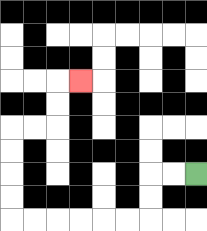{'start': '[8, 7]', 'end': '[3, 3]', 'path_directions': 'L,L,D,D,L,L,L,L,L,L,U,U,U,U,R,R,U,U,R', 'path_coordinates': '[[8, 7], [7, 7], [6, 7], [6, 8], [6, 9], [5, 9], [4, 9], [3, 9], [2, 9], [1, 9], [0, 9], [0, 8], [0, 7], [0, 6], [0, 5], [1, 5], [2, 5], [2, 4], [2, 3], [3, 3]]'}